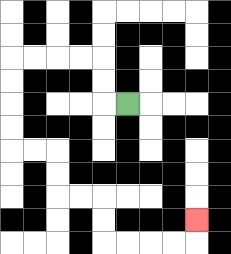{'start': '[5, 4]', 'end': '[8, 9]', 'path_directions': 'L,U,U,L,L,L,L,D,D,D,D,R,R,D,D,R,R,D,D,R,R,R,R,U', 'path_coordinates': '[[5, 4], [4, 4], [4, 3], [4, 2], [3, 2], [2, 2], [1, 2], [0, 2], [0, 3], [0, 4], [0, 5], [0, 6], [1, 6], [2, 6], [2, 7], [2, 8], [3, 8], [4, 8], [4, 9], [4, 10], [5, 10], [6, 10], [7, 10], [8, 10], [8, 9]]'}